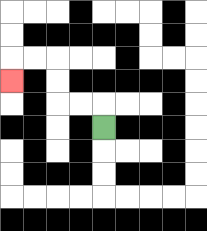{'start': '[4, 5]', 'end': '[0, 3]', 'path_directions': 'U,L,L,U,U,L,L,D', 'path_coordinates': '[[4, 5], [4, 4], [3, 4], [2, 4], [2, 3], [2, 2], [1, 2], [0, 2], [0, 3]]'}